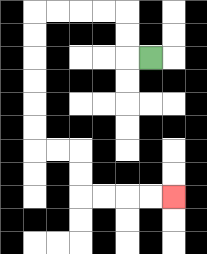{'start': '[6, 2]', 'end': '[7, 8]', 'path_directions': 'L,U,U,L,L,L,L,D,D,D,D,D,D,R,R,D,D,R,R,R,R', 'path_coordinates': '[[6, 2], [5, 2], [5, 1], [5, 0], [4, 0], [3, 0], [2, 0], [1, 0], [1, 1], [1, 2], [1, 3], [1, 4], [1, 5], [1, 6], [2, 6], [3, 6], [3, 7], [3, 8], [4, 8], [5, 8], [6, 8], [7, 8]]'}